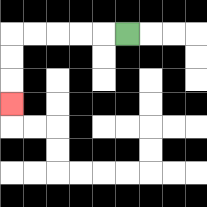{'start': '[5, 1]', 'end': '[0, 4]', 'path_directions': 'L,L,L,L,L,D,D,D', 'path_coordinates': '[[5, 1], [4, 1], [3, 1], [2, 1], [1, 1], [0, 1], [0, 2], [0, 3], [0, 4]]'}